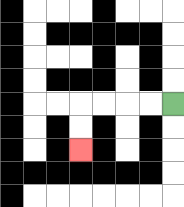{'start': '[7, 4]', 'end': '[3, 6]', 'path_directions': 'L,L,L,L,D,D', 'path_coordinates': '[[7, 4], [6, 4], [5, 4], [4, 4], [3, 4], [3, 5], [3, 6]]'}